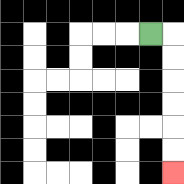{'start': '[6, 1]', 'end': '[7, 7]', 'path_directions': 'R,D,D,D,D,D,D', 'path_coordinates': '[[6, 1], [7, 1], [7, 2], [7, 3], [7, 4], [7, 5], [7, 6], [7, 7]]'}